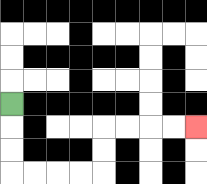{'start': '[0, 4]', 'end': '[8, 5]', 'path_directions': 'D,D,D,R,R,R,R,U,U,R,R,R,R', 'path_coordinates': '[[0, 4], [0, 5], [0, 6], [0, 7], [1, 7], [2, 7], [3, 7], [4, 7], [4, 6], [4, 5], [5, 5], [6, 5], [7, 5], [8, 5]]'}